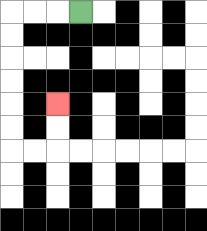{'start': '[3, 0]', 'end': '[2, 4]', 'path_directions': 'L,L,L,D,D,D,D,D,D,R,R,U,U', 'path_coordinates': '[[3, 0], [2, 0], [1, 0], [0, 0], [0, 1], [0, 2], [0, 3], [0, 4], [0, 5], [0, 6], [1, 6], [2, 6], [2, 5], [2, 4]]'}